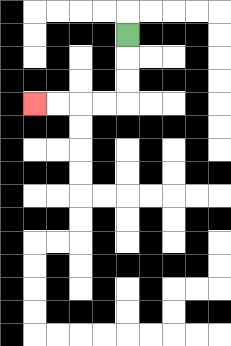{'start': '[5, 1]', 'end': '[1, 4]', 'path_directions': 'D,D,D,L,L,L,L', 'path_coordinates': '[[5, 1], [5, 2], [5, 3], [5, 4], [4, 4], [3, 4], [2, 4], [1, 4]]'}